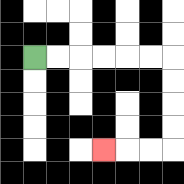{'start': '[1, 2]', 'end': '[4, 6]', 'path_directions': 'R,R,R,R,R,R,D,D,D,D,L,L,L', 'path_coordinates': '[[1, 2], [2, 2], [3, 2], [4, 2], [5, 2], [6, 2], [7, 2], [7, 3], [7, 4], [7, 5], [7, 6], [6, 6], [5, 6], [4, 6]]'}